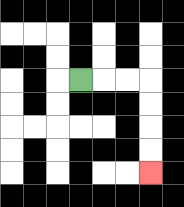{'start': '[3, 3]', 'end': '[6, 7]', 'path_directions': 'R,R,R,D,D,D,D', 'path_coordinates': '[[3, 3], [4, 3], [5, 3], [6, 3], [6, 4], [6, 5], [6, 6], [6, 7]]'}